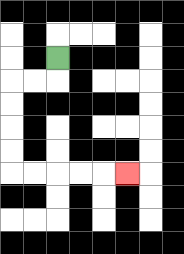{'start': '[2, 2]', 'end': '[5, 7]', 'path_directions': 'D,L,L,D,D,D,D,R,R,R,R,R', 'path_coordinates': '[[2, 2], [2, 3], [1, 3], [0, 3], [0, 4], [0, 5], [0, 6], [0, 7], [1, 7], [2, 7], [3, 7], [4, 7], [5, 7]]'}